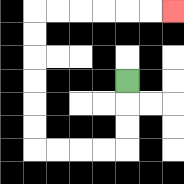{'start': '[5, 3]', 'end': '[7, 0]', 'path_directions': 'D,D,D,L,L,L,L,U,U,U,U,U,U,R,R,R,R,R,R', 'path_coordinates': '[[5, 3], [5, 4], [5, 5], [5, 6], [4, 6], [3, 6], [2, 6], [1, 6], [1, 5], [1, 4], [1, 3], [1, 2], [1, 1], [1, 0], [2, 0], [3, 0], [4, 0], [5, 0], [6, 0], [7, 0]]'}